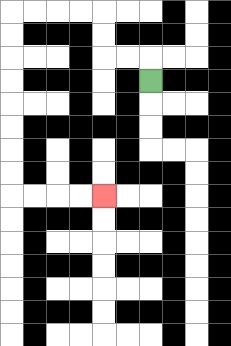{'start': '[6, 3]', 'end': '[4, 8]', 'path_directions': 'U,L,L,U,U,L,L,L,L,D,D,D,D,D,D,D,D,R,R,R,R', 'path_coordinates': '[[6, 3], [6, 2], [5, 2], [4, 2], [4, 1], [4, 0], [3, 0], [2, 0], [1, 0], [0, 0], [0, 1], [0, 2], [0, 3], [0, 4], [0, 5], [0, 6], [0, 7], [0, 8], [1, 8], [2, 8], [3, 8], [4, 8]]'}